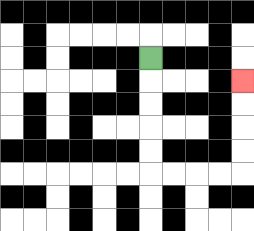{'start': '[6, 2]', 'end': '[10, 3]', 'path_directions': 'D,D,D,D,D,R,R,R,R,U,U,U,U', 'path_coordinates': '[[6, 2], [6, 3], [6, 4], [6, 5], [6, 6], [6, 7], [7, 7], [8, 7], [9, 7], [10, 7], [10, 6], [10, 5], [10, 4], [10, 3]]'}